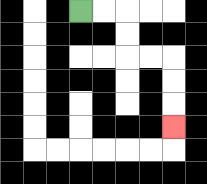{'start': '[3, 0]', 'end': '[7, 5]', 'path_directions': 'R,R,D,D,R,R,D,D,D', 'path_coordinates': '[[3, 0], [4, 0], [5, 0], [5, 1], [5, 2], [6, 2], [7, 2], [7, 3], [7, 4], [7, 5]]'}